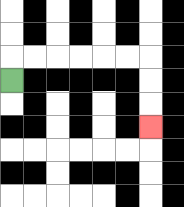{'start': '[0, 3]', 'end': '[6, 5]', 'path_directions': 'U,R,R,R,R,R,R,D,D,D', 'path_coordinates': '[[0, 3], [0, 2], [1, 2], [2, 2], [3, 2], [4, 2], [5, 2], [6, 2], [6, 3], [6, 4], [6, 5]]'}